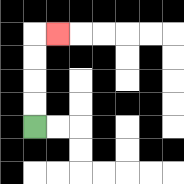{'start': '[1, 5]', 'end': '[2, 1]', 'path_directions': 'U,U,U,U,R', 'path_coordinates': '[[1, 5], [1, 4], [1, 3], [1, 2], [1, 1], [2, 1]]'}